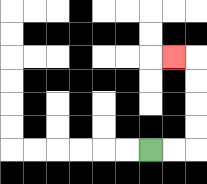{'start': '[6, 6]', 'end': '[7, 2]', 'path_directions': 'R,R,U,U,U,U,L', 'path_coordinates': '[[6, 6], [7, 6], [8, 6], [8, 5], [8, 4], [8, 3], [8, 2], [7, 2]]'}